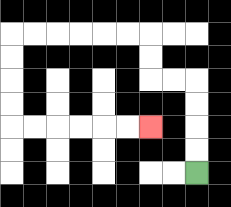{'start': '[8, 7]', 'end': '[6, 5]', 'path_directions': 'U,U,U,U,L,L,U,U,L,L,L,L,L,L,D,D,D,D,R,R,R,R,R,R', 'path_coordinates': '[[8, 7], [8, 6], [8, 5], [8, 4], [8, 3], [7, 3], [6, 3], [6, 2], [6, 1], [5, 1], [4, 1], [3, 1], [2, 1], [1, 1], [0, 1], [0, 2], [0, 3], [0, 4], [0, 5], [1, 5], [2, 5], [3, 5], [4, 5], [5, 5], [6, 5]]'}